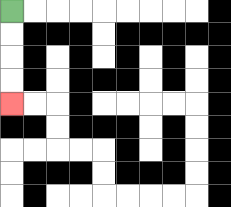{'start': '[0, 0]', 'end': '[0, 4]', 'path_directions': 'D,D,D,D', 'path_coordinates': '[[0, 0], [0, 1], [0, 2], [0, 3], [0, 4]]'}